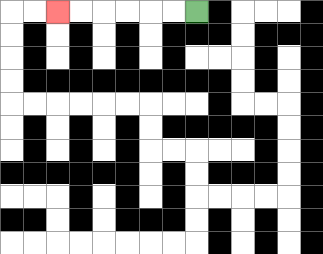{'start': '[8, 0]', 'end': '[2, 0]', 'path_directions': 'L,L,L,L,L,L', 'path_coordinates': '[[8, 0], [7, 0], [6, 0], [5, 0], [4, 0], [3, 0], [2, 0]]'}